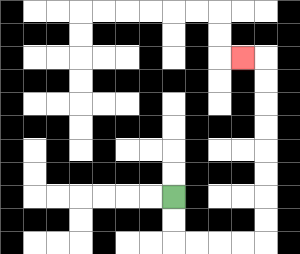{'start': '[7, 8]', 'end': '[10, 2]', 'path_directions': 'D,D,R,R,R,R,U,U,U,U,U,U,U,U,L', 'path_coordinates': '[[7, 8], [7, 9], [7, 10], [8, 10], [9, 10], [10, 10], [11, 10], [11, 9], [11, 8], [11, 7], [11, 6], [11, 5], [11, 4], [11, 3], [11, 2], [10, 2]]'}